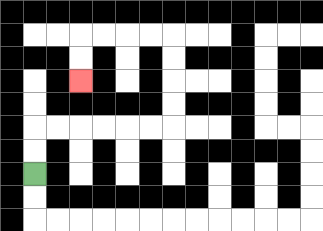{'start': '[1, 7]', 'end': '[3, 3]', 'path_directions': 'U,U,R,R,R,R,R,R,U,U,U,U,L,L,L,L,D,D', 'path_coordinates': '[[1, 7], [1, 6], [1, 5], [2, 5], [3, 5], [4, 5], [5, 5], [6, 5], [7, 5], [7, 4], [7, 3], [7, 2], [7, 1], [6, 1], [5, 1], [4, 1], [3, 1], [3, 2], [3, 3]]'}